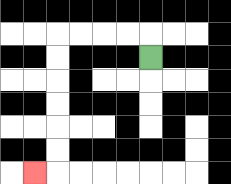{'start': '[6, 2]', 'end': '[1, 7]', 'path_directions': 'U,L,L,L,L,D,D,D,D,D,D,L', 'path_coordinates': '[[6, 2], [6, 1], [5, 1], [4, 1], [3, 1], [2, 1], [2, 2], [2, 3], [2, 4], [2, 5], [2, 6], [2, 7], [1, 7]]'}